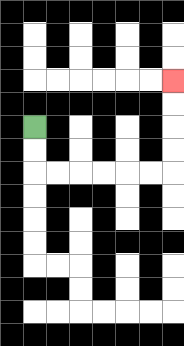{'start': '[1, 5]', 'end': '[7, 3]', 'path_directions': 'D,D,R,R,R,R,R,R,U,U,U,U', 'path_coordinates': '[[1, 5], [1, 6], [1, 7], [2, 7], [3, 7], [4, 7], [5, 7], [6, 7], [7, 7], [7, 6], [7, 5], [7, 4], [7, 3]]'}